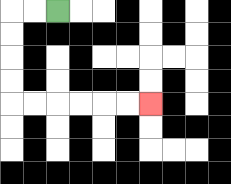{'start': '[2, 0]', 'end': '[6, 4]', 'path_directions': 'L,L,D,D,D,D,R,R,R,R,R,R', 'path_coordinates': '[[2, 0], [1, 0], [0, 0], [0, 1], [0, 2], [0, 3], [0, 4], [1, 4], [2, 4], [3, 4], [4, 4], [5, 4], [6, 4]]'}